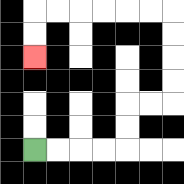{'start': '[1, 6]', 'end': '[1, 2]', 'path_directions': 'R,R,R,R,U,U,R,R,U,U,U,U,L,L,L,L,L,L,D,D', 'path_coordinates': '[[1, 6], [2, 6], [3, 6], [4, 6], [5, 6], [5, 5], [5, 4], [6, 4], [7, 4], [7, 3], [7, 2], [7, 1], [7, 0], [6, 0], [5, 0], [4, 0], [3, 0], [2, 0], [1, 0], [1, 1], [1, 2]]'}